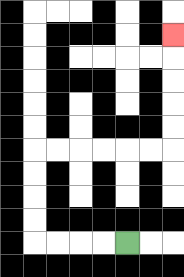{'start': '[5, 10]', 'end': '[7, 1]', 'path_directions': 'L,L,L,L,U,U,U,U,R,R,R,R,R,R,U,U,U,U,U', 'path_coordinates': '[[5, 10], [4, 10], [3, 10], [2, 10], [1, 10], [1, 9], [1, 8], [1, 7], [1, 6], [2, 6], [3, 6], [4, 6], [5, 6], [6, 6], [7, 6], [7, 5], [7, 4], [7, 3], [7, 2], [7, 1]]'}